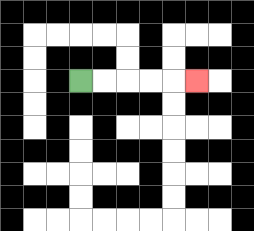{'start': '[3, 3]', 'end': '[8, 3]', 'path_directions': 'R,R,R,R,R', 'path_coordinates': '[[3, 3], [4, 3], [5, 3], [6, 3], [7, 3], [8, 3]]'}